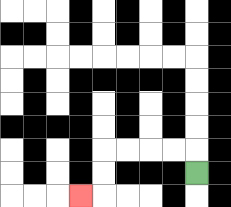{'start': '[8, 7]', 'end': '[3, 8]', 'path_directions': 'U,L,L,L,L,D,D,L', 'path_coordinates': '[[8, 7], [8, 6], [7, 6], [6, 6], [5, 6], [4, 6], [4, 7], [4, 8], [3, 8]]'}